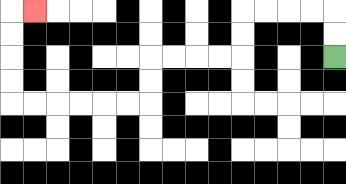{'start': '[14, 2]', 'end': '[1, 0]', 'path_directions': 'U,U,L,L,L,L,D,D,L,L,L,L,D,D,L,L,L,L,L,L,U,U,U,U,R', 'path_coordinates': '[[14, 2], [14, 1], [14, 0], [13, 0], [12, 0], [11, 0], [10, 0], [10, 1], [10, 2], [9, 2], [8, 2], [7, 2], [6, 2], [6, 3], [6, 4], [5, 4], [4, 4], [3, 4], [2, 4], [1, 4], [0, 4], [0, 3], [0, 2], [0, 1], [0, 0], [1, 0]]'}